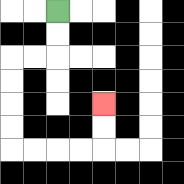{'start': '[2, 0]', 'end': '[4, 4]', 'path_directions': 'D,D,L,L,D,D,D,D,R,R,R,R,U,U', 'path_coordinates': '[[2, 0], [2, 1], [2, 2], [1, 2], [0, 2], [0, 3], [0, 4], [0, 5], [0, 6], [1, 6], [2, 6], [3, 6], [4, 6], [4, 5], [4, 4]]'}